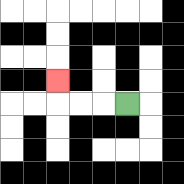{'start': '[5, 4]', 'end': '[2, 3]', 'path_directions': 'L,L,L,U', 'path_coordinates': '[[5, 4], [4, 4], [3, 4], [2, 4], [2, 3]]'}